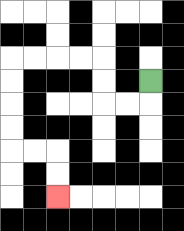{'start': '[6, 3]', 'end': '[2, 8]', 'path_directions': 'D,L,L,U,U,L,L,L,L,D,D,D,D,R,R,D,D', 'path_coordinates': '[[6, 3], [6, 4], [5, 4], [4, 4], [4, 3], [4, 2], [3, 2], [2, 2], [1, 2], [0, 2], [0, 3], [0, 4], [0, 5], [0, 6], [1, 6], [2, 6], [2, 7], [2, 8]]'}